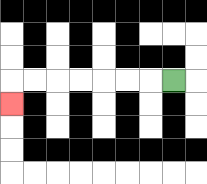{'start': '[7, 3]', 'end': '[0, 4]', 'path_directions': 'L,L,L,L,L,L,L,D', 'path_coordinates': '[[7, 3], [6, 3], [5, 3], [4, 3], [3, 3], [2, 3], [1, 3], [0, 3], [0, 4]]'}